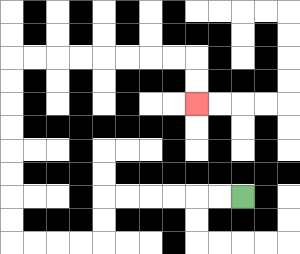{'start': '[10, 8]', 'end': '[8, 4]', 'path_directions': 'L,L,L,L,L,L,D,D,L,L,L,L,U,U,U,U,U,U,U,U,R,R,R,R,R,R,R,R,D,D', 'path_coordinates': '[[10, 8], [9, 8], [8, 8], [7, 8], [6, 8], [5, 8], [4, 8], [4, 9], [4, 10], [3, 10], [2, 10], [1, 10], [0, 10], [0, 9], [0, 8], [0, 7], [0, 6], [0, 5], [0, 4], [0, 3], [0, 2], [1, 2], [2, 2], [3, 2], [4, 2], [5, 2], [6, 2], [7, 2], [8, 2], [8, 3], [8, 4]]'}